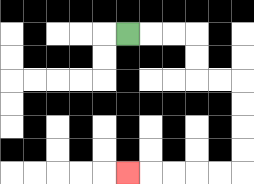{'start': '[5, 1]', 'end': '[5, 7]', 'path_directions': 'R,R,R,D,D,R,R,D,D,D,D,L,L,L,L,L', 'path_coordinates': '[[5, 1], [6, 1], [7, 1], [8, 1], [8, 2], [8, 3], [9, 3], [10, 3], [10, 4], [10, 5], [10, 6], [10, 7], [9, 7], [8, 7], [7, 7], [6, 7], [5, 7]]'}